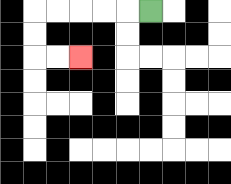{'start': '[6, 0]', 'end': '[3, 2]', 'path_directions': 'L,L,L,L,L,D,D,R,R', 'path_coordinates': '[[6, 0], [5, 0], [4, 0], [3, 0], [2, 0], [1, 0], [1, 1], [1, 2], [2, 2], [3, 2]]'}